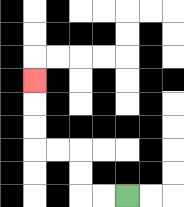{'start': '[5, 8]', 'end': '[1, 3]', 'path_directions': 'L,L,U,U,L,L,U,U,U', 'path_coordinates': '[[5, 8], [4, 8], [3, 8], [3, 7], [3, 6], [2, 6], [1, 6], [1, 5], [1, 4], [1, 3]]'}